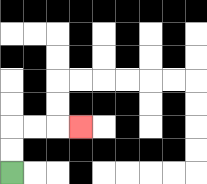{'start': '[0, 7]', 'end': '[3, 5]', 'path_directions': 'U,U,R,R,R', 'path_coordinates': '[[0, 7], [0, 6], [0, 5], [1, 5], [2, 5], [3, 5]]'}